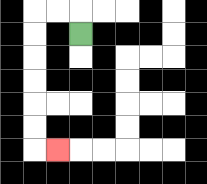{'start': '[3, 1]', 'end': '[2, 6]', 'path_directions': 'U,L,L,D,D,D,D,D,D,R', 'path_coordinates': '[[3, 1], [3, 0], [2, 0], [1, 0], [1, 1], [1, 2], [1, 3], [1, 4], [1, 5], [1, 6], [2, 6]]'}